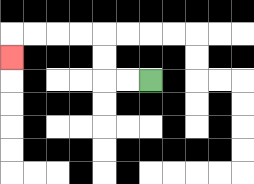{'start': '[6, 3]', 'end': '[0, 2]', 'path_directions': 'L,L,U,U,L,L,L,L,D', 'path_coordinates': '[[6, 3], [5, 3], [4, 3], [4, 2], [4, 1], [3, 1], [2, 1], [1, 1], [0, 1], [0, 2]]'}